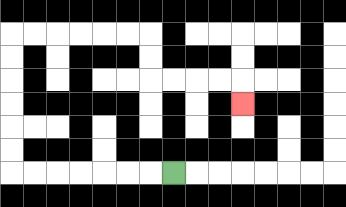{'start': '[7, 7]', 'end': '[10, 4]', 'path_directions': 'L,L,L,L,L,L,L,U,U,U,U,U,U,R,R,R,R,R,R,D,D,R,R,R,R,D', 'path_coordinates': '[[7, 7], [6, 7], [5, 7], [4, 7], [3, 7], [2, 7], [1, 7], [0, 7], [0, 6], [0, 5], [0, 4], [0, 3], [0, 2], [0, 1], [1, 1], [2, 1], [3, 1], [4, 1], [5, 1], [6, 1], [6, 2], [6, 3], [7, 3], [8, 3], [9, 3], [10, 3], [10, 4]]'}